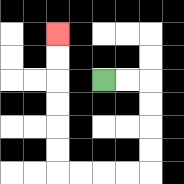{'start': '[4, 3]', 'end': '[2, 1]', 'path_directions': 'R,R,D,D,D,D,L,L,L,L,U,U,U,U,U,U', 'path_coordinates': '[[4, 3], [5, 3], [6, 3], [6, 4], [6, 5], [6, 6], [6, 7], [5, 7], [4, 7], [3, 7], [2, 7], [2, 6], [2, 5], [2, 4], [2, 3], [2, 2], [2, 1]]'}